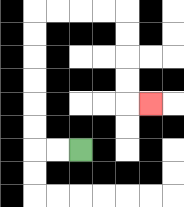{'start': '[3, 6]', 'end': '[6, 4]', 'path_directions': 'L,L,U,U,U,U,U,U,R,R,R,R,D,D,D,D,R', 'path_coordinates': '[[3, 6], [2, 6], [1, 6], [1, 5], [1, 4], [1, 3], [1, 2], [1, 1], [1, 0], [2, 0], [3, 0], [4, 0], [5, 0], [5, 1], [5, 2], [5, 3], [5, 4], [6, 4]]'}